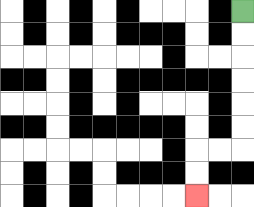{'start': '[10, 0]', 'end': '[8, 8]', 'path_directions': 'D,D,D,D,D,D,L,L,D,D', 'path_coordinates': '[[10, 0], [10, 1], [10, 2], [10, 3], [10, 4], [10, 5], [10, 6], [9, 6], [8, 6], [8, 7], [8, 8]]'}